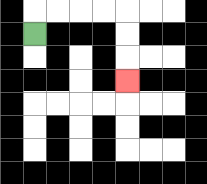{'start': '[1, 1]', 'end': '[5, 3]', 'path_directions': 'U,R,R,R,R,D,D,D', 'path_coordinates': '[[1, 1], [1, 0], [2, 0], [3, 0], [4, 0], [5, 0], [5, 1], [5, 2], [5, 3]]'}